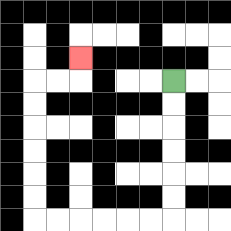{'start': '[7, 3]', 'end': '[3, 2]', 'path_directions': 'D,D,D,D,D,D,L,L,L,L,L,L,U,U,U,U,U,U,R,R,U', 'path_coordinates': '[[7, 3], [7, 4], [7, 5], [7, 6], [7, 7], [7, 8], [7, 9], [6, 9], [5, 9], [4, 9], [3, 9], [2, 9], [1, 9], [1, 8], [1, 7], [1, 6], [1, 5], [1, 4], [1, 3], [2, 3], [3, 3], [3, 2]]'}